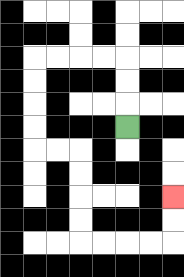{'start': '[5, 5]', 'end': '[7, 8]', 'path_directions': 'U,U,U,L,L,L,L,D,D,D,D,R,R,D,D,D,D,R,R,R,R,U,U', 'path_coordinates': '[[5, 5], [5, 4], [5, 3], [5, 2], [4, 2], [3, 2], [2, 2], [1, 2], [1, 3], [1, 4], [1, 5], [1, 6], [2, 6], [3, 6], [3, 7], [3, 8], [3, 9], [3, 10], [4, 10], [5, 10], [6, 10], [7, 10], [7, 9], [7, 8]]'}